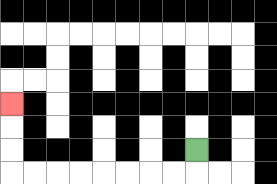{'start': '[8, 6]', 'end': '[0, 4]', 'path_directions': 'D,L,L,L,L,L,L,L,L,U,U,U', 'path_coordinates': '[[8, 6], [8, 7], [7, 7], [6, 7], [5, 7], [4, 7], [3, 7], [2, 7], [1, 7], [0, 7], [0, 6], [0, 5], [0, 4]]'}